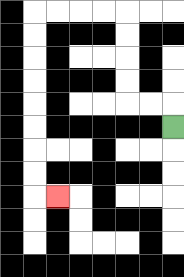{'start': '[7, 5]', 'end': '[2, 8]', 'path_directions': 'U,L,L,U,U,U,U,L,L,L,L,D,D,D,D,D,D,D,D,R', 'path_coordinates': '[[7, 5], [7, 4], [6, 4], [5, 4], [5, 3], [5, 2], [5, 1], [5, 0], [4, 0], [3, 0], [2, 0], [1, 0], [1, 1], [1, 2], [1, 3], [1, 4], [1, 5], [1, 6], [1, 7], [1, 8], [2, 8]]'}